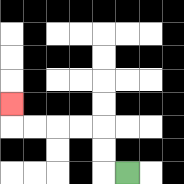{'start': '[5, 7]', 'end': '[0, 4]', 'path_directions': 'L,U,U,L,L,L,L,U', 'path_coordinates': '[[5, 7], [4, 7], [4, 6], [4, 5], [3, 5], [2, 5], [1, 5], [0, 5], [0, 4]]'}